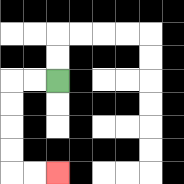{'start': '[2, 3]', 'end': '[2, 7]', 'path_directions': 'L,L,D,D,D,D,R,R', 'path_coordinates': '[[2, 3], [1, 3], [0, 3], [0, 4], [0, 5], [0, 6], [0, 7], [1, 7], [2, 7]]'}